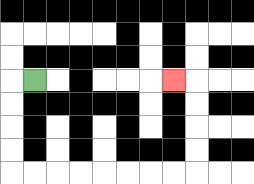{'start': '[1, 3]', 'end': '[7, 3]', 'path_directions': 'L,D,D,D,D,R,R,R,R,R,R,R,R,U,U,U,U,L', 'path_coordinates': '[[1, 3], [0, 3], [0, 4], [0, 5], [0, 6], [0, 7], [1, 7], [2, 7], [3, 7], [4, 7], [5, 7], [6, 7], [7, 7], [8, 7], [8, 6], [8, 5], [8, 4], [8, 3], [7, 3]]'}